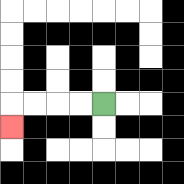{'start': '[4, 4]', 'end': '[0, 5]', 'path_directions': 'L,L,L,L,D', 'path_coordinates': '[[4, 4], [3, 4], [2, 4], [1, 4], [0, 4], [0, 5]]'}